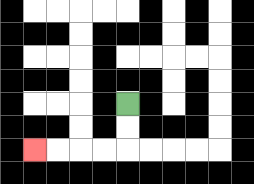{'start': '[5, 4]', 'end': '[1, 6]', 'path_directions': 'D,D,L,L,L,L', 'path_coordinates': '[[5, 4], [5, 5], [5, 6], [4, 6], [3, 6], [2, 6], [1, 6]]'}